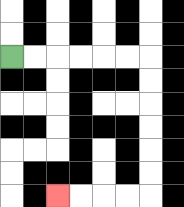{'start': '[0, 2]', 'end': '[2, 8]', 'path_directions': 'R,R,R,R,R,R,D,D,D,D,D,D,L,L,L,L', 'path_coordinates': '[[0, 2], [1, 2], [2, 2], [3, 2], [4, 2], [5, 2], [6, 2], [6, 3], [6, 4], [6, 5], [6, 6], [6, 7], [6, 8], [5, 8], [4, 8], [3, 8], [2, 8]]'}